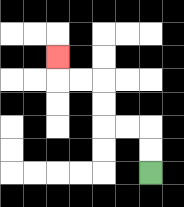{'start': '[6, 7]', 'end': '[2, 2]', 'path_directions': 'U,U,L,L,U,U,L,L,U', 'path_coordinates': '[[6, 7], [6, 6], [6, 5], [5, 5], [4, 5], [4, 4], [4, 3], [3, 3], [2, 3], [2, 2]]'}